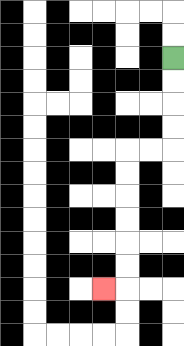{'start': '[7, 2]', 'end': '[4, 12]', 'path_directions': 'D,D,D,D,L,L,D,D,D,D,D,D,L', 'path_coordinates': '[[7, 2], [7, 3], [7, 4], [7, 5], [7, 6], [6, 6], [5, 6], [5, 7], [5, 8], [5, 9], [5, 10], [5, 11], [5, 12], [4, 12]]'}